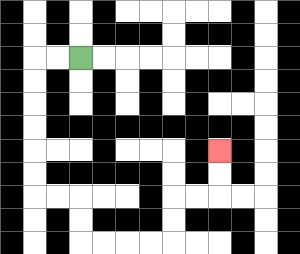{'start': '[3, 2]', 'end': '[9, 6]', 'path_directions': 'L,L,D,D,D,D,D,D,R,R,D,D,R,R,R,R,U,U,R,R,U,U', 'path_coordinates': '[[3, 2], [2, 2], [1, 2], [1, 3], [1, 4], [1, 5], [1, 6], [1, 7], [1, 8], [2, 8], [3, 8], [3, 9], [3, 10], [4, 10], [5, 10], [6, 10], [7, 10], [7, 9], [7, 8], [8, 8], [9, 8], [9, 7], [9, 6]]'}